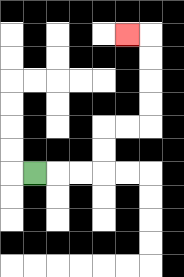{'start': '[1, 7]', 'end': '[5, 1]', 'path_directions': 'R,R,R,U,U,R,R,U,U,U,U,L', 'path_coordinates': '[[1, 7], [2, 7], [3, 7], [4, 7], [4, 6], [4, 5], [5, 5], [6, 5], [6, 4], [6, 3], [6, 2], [6, 1], [5, 1]]'}